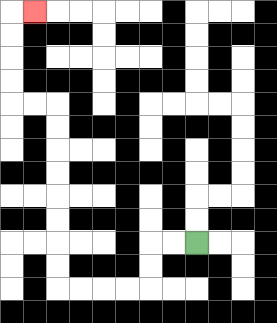{'start': '[8, 10]', 'end': '[1, 0]', 'path_directions': 'L,L,D,D,L,L,L,L,U,U,U,U,U,U,U,U,L,L,U,U,U,U,R', 'path_coordinates': '[[8, 10], [7, 10], [6, 10], [6, 11], [6, 12], [5, 12], [4, 12], [3, 12], [2, 12], [2, 11], [2, 10], [2, 9], [2, 8], [2, 7], [2, 6], [2, 5], [2, 4], [1, 4], [0, 4], [0, 3], [0, 2], [0, 1], [0, 0], [1, 0]]'}